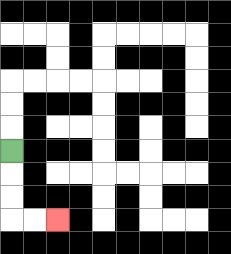{'start': '[0, 6]', 'end': '[2, 9]', 'path_directions': 'D,D,D,R,R', 'path_coordinates': '[[0, 6], [0, 7], [0, 8], [0, 9], [1, 9], [2, 9]]'}